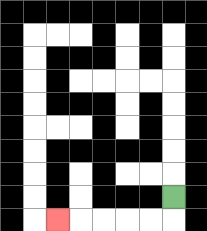{'start': '[7, 8]', 'end': '[2, 9]', 'path_directions': 'D,L,L,L,L,L', 'path_coordinates': '[[7, 8], [7, 9], [6, 9], [5, 9], [4, 9], [3, 9], [2, 9]]'}